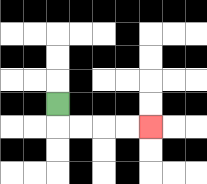{'start': '[2, 4]', 'end': '[6, 5]', 'path_directions': 'D,R,R,R,R', 'path_coordinates': '[[2, 4], [2, 5], [3, 5], [4, 5], [5, 5], [6, 5]]'}